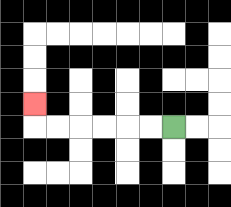{'start': '[7, 5]', 'end': '[1, 4]', 'path_directions': 'L,L,L,L,L,L,U', 'path_coordinates': '[[7, 5], [6, 5], [5, 5], [4, 5], [3, 5], [2, 5], [1, 5], [1, 4]]'}